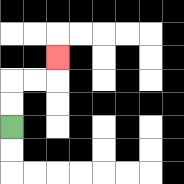{'start': '[0, 5]', 'end': '[2, 2]', 'path_directions': 'U,U,R,R,U', 'path_coordinates': '[[0, 5], [0, 4], [0, 3], [1, 3], [2, 3], [2, 2]]'}